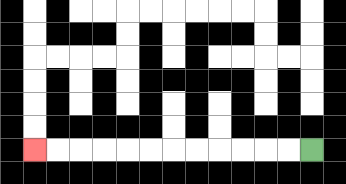{'start': '[13, 6]', 'end': '[1, 6]', 'path_directions': 'L,L,L,L,L,L,L,L,L,L,L,L', 'path_coordinates': '[[13, 6], [12, 6], [11, 6], [10, 6], [9, 6], [8, 6], [7, 6], [6, 6], [5, 6], [4, 6], [3, 6], [2, 6], [1, 6]]'}